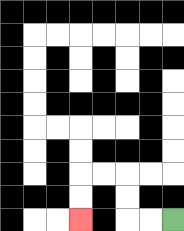{'start': '[7, 9]', 'end': '[3, 9]', 'path_directions': 'L,L,U,U,L,L,D,D', 'path_coordinates': '[[7, 9], [6, 9], [5, 9], [5, 8], [5, 7], [4, 7], [3, 7], [3, 8], [3, 9]]'}